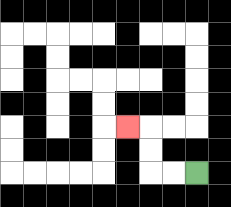{'start': '[8, 7]', 'end': '[5, 5]', 'path_directions': 'L,L,U,U,L', 'path_coordinates': '[[8, 7], [7, 7], [6, 7], [6, 6], [6, 5], [5, 5]]'}